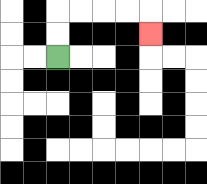{'start': '[2, 2]', 'end': '[6, 1]', 'path_directions': 'U,U,R,R,R,R,D', 'path_coordinates': '[[2, 2], [2, 1], [2, 0], [3, 0], [4, 0], [5, 0], [6, 0], [6, 1]]'}